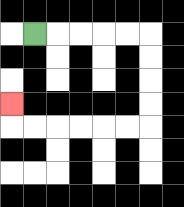{'start': '[1, 1]', 'end': '[0, 4]', 'path_directions': 'R,R,R,R,R,D,D,D,D,L,L,L,L,L,L,U', 'path_coordinates': '[[1, 1], [2, 1], [3, 1], [4, 1], [5, 1], [6, 1], [6, 2], [6, 3], [6, 4], [6, 5], [5, 5], [4, 5], [3, 5], [2, 5], [1, 5], [0, 5], [0, 4]]'}